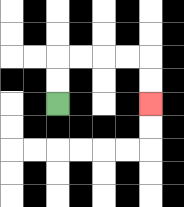{'start': '[2, 4]', 'end': '[6, 4]', 'path_directions': 'U,U,R,R,R,R,D,D', 'path_coordinates': '[[2, 4], [2, 3], [2, 2], [3, 2], [4, 2], [5, 2], [6, 2], [6, 3], [6, 4]]'}